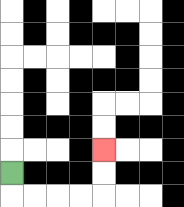{'start': '[0, 7]', 'end': '[4, 6]', 'path_directions': 'D,R,R,R,R,U,U', 'path_coordinates': '[[0, 7], [0, 8], [1, 8], [2, 8], [3, 8], [4, 8], [4, 7], [4, 6]]'}